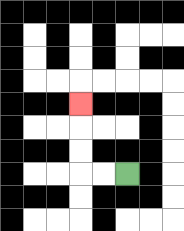{'start': '[5, 7]', 'end': '[3, 4]', 'path_directions': 'L,L,U,U,U', 'path_coordinates': '[[5, 7], [4, 7], [3, 7], [3, 6], [3, 5], [3, 4]]'}